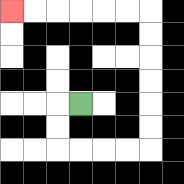{'start': '[3, 4]', 'end': '[0, 0]', 'path_directions': 'L,D,D,R,R,R,R,U,U,U,U,U,U,L,L,L,L,L,L', 'path_coordinates': '[[3, 4], [2, 4], [2, 5], [2, 6], [3, 6], [4, 6], [5, 6], [6, 6], [6, 5], [6, 4], [6, 3], [6, 2], [6, 1], [6, 0], [5, 0], [4, 0], [3, 0], [2, 0], [1, 0], [0, 0]]'}